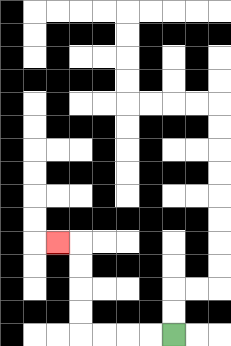{'start': '[7, 14]', 'end': '[2, 10]', 'path_directions': 'L,L,L,L,U,U,U,U,L', 'path_coordinates': '[[7, 14], [6, 14], [5, 14], [4, 14], [3, 14], [3, 13], [3, 12], [3, 11], [3, 10], [2, 10]]'}